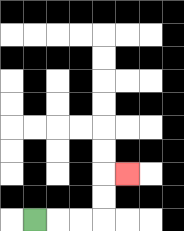{'start': '[1, 9]', 'end': '[5, 7]', 'path_directions': 'R,R,R,U,U,R', 'path_coordinates': '[[1, 9], [2, 9], [3, 9], [4, 9], [4, 8], [4, 7], [5, 7]]'}